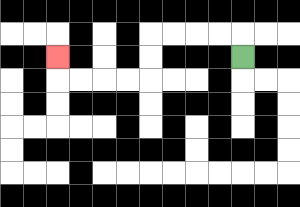{'start': '[10, 2]', 'end': '[2, 2]', 'path_directions': 'U,L,L,L,L,D,D,L,L,L,L,U', 'path_coordinates': '[[10, 2], [10, 1], [9, 1], [8, 1], [7, 1], [6, 1], [6, 2], [6, 3], [5, 3], [4, 3], [3, 3], [2, 3], [2, 2]]'}